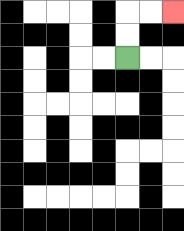{'start': '[5, 2]', 'end': '[7, 0]', 'path_directions': 'U,U,R,R', 'path_coordinates': '[[5, 2], [5, 1], [5, 0], [6, 0], [7, 0]]'}